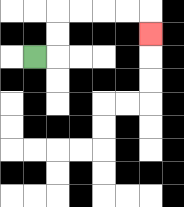{'start': '[1, 2]', 'end': '[6, 1]', 'path_directions': 'R,U,U,R,R,R,R,D', 'path_coordinates': '[[1, 2], [2, 2], [2, 1], [2, 0], [3, 0], [4, 0], [5, 0], [6, 0], [6, 1]]'}